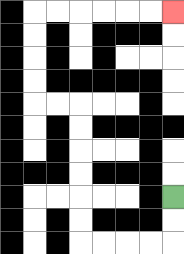{'start': '[7, 8]', 'end': '[7, 0]', 'path_directions': 'D,D,L,L,L,L,U,U,U,U,U,U,L,L,U,U,U,U,R,R,R,R,R,R', 'path_coordinates': '[[7, 8], [7, 9], [7, 10], [6, 10], [5, 10], [4, 10], [3, 10], [3, 9], [3, 8], [3, 7], [3, 6], [3, 5], [3, 4], [2, 4], [1, 4], [1, 3], [1, 2], [1, 1], [1, 0], [2, 0], [3, 0], [4, 0], [5, 0], [6, 0], [7, 0]]'}